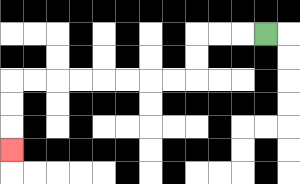{'start': '[11, 1]', 'end': '[0, 6]', 'path_directions': 'L,L,L,D,D,L,L,L,L,L,L,L,L,D,D,D', 'path_coordinates': '[[11, 1], [10, 1], [9, 1], [8, 1], [8, 2], [8, 3], [7, 3], [6, 3], [5, 3], [4, 3], [3, 3], [2, 3], [1, 3], [0, 3], [0, 4], [0, 5], [0, 6]]'}